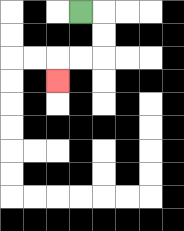{'start': '[3, 0]', 'end': '[2, 3]', 'path_directions': 'R,D,D,L,L,D', 'path_coordinates': '[[3, 0], [4, 0], [4, 1], [4, 2], [3, 2], [2, 2], [2, 3]]'}